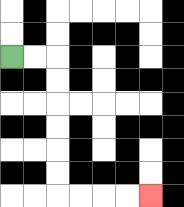{'start': '[0, 2]', 'end': '[6, 8]', 'path_directions': 'R,R,D,D,D,D,D,D,R,R,R,R', 'path_coordinates': '[[0, 2], [1, 2], [2, 2], [2, 3], [2, 4], [2, 5], [2, 6], [2, 7], [2, 8], [3, 8], [4, 8], [5, 8], [6, 8]]'}